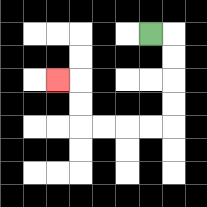{'start': '[6, 1]', 'end': '[2, 3]', 'path_directions': 'R,D,D,D,D,L,L,L,L,U,U,L', 'path_coordinates': '[[6, 1], [7, 1], [7, 2], [7, 3], [7, 4], [7, 5], [6, 5], [5, 5], [4, 5], [3, 5], [3, 4], [3, 3], [2, 3]]'}